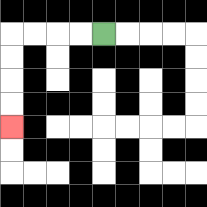{'start': '[4, 1]', 'end': '[0, 5]', 'path_directions': 'L,L,L,L,D,D,D,D', 'path_coordinates': '[[4, 1], [3, 1], [2, 1], [1, 1], [0, 1], [0, 2], [0, 3], [0, 4], [0, 5]]'}